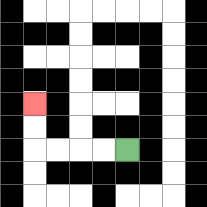{'start': '[5, 6]', 'end': '[1, 4]', 'path_directions': 'L,L,L,L,U,U', 'path_coordinates': '[[5, 6], [4, 6], [3, 6], [2, 6], [1, 6], [1, 5], [1, 4]]'}